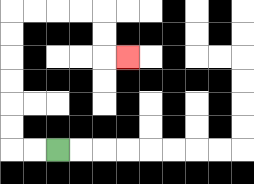{'start': '[2, 6]', 'end': '[5, 2]', 'path_directions': 'L,L,U,U,U,U,U,U,R,R,R,R,D,D,R', 'path_coordinates': '[[2, 6], [1, 6], [0, 6], [0, 5], [0, 4], [0, 3], [0, 2], [0, 1], [0, 0], [1, 0], [2, 0], [3, 0], [4, 0], [4, 1], [4, 2], [5, 2]]'}